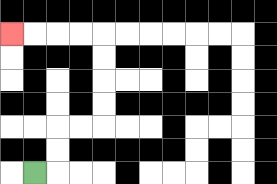{'start': '[1, 7]', 'end': '[0, 1]', 'path_directions': 'R,U,U,R,R,U,U,U,U,L,L,L,L', 'path_coordinates': '[[1, 7], [2, 7], [2, 6], [2, 5], [3, 5], [4, 5], [4, 4], [4, 3], [4, 2], [4, 1], [3, 1], [2, 1], [1, 1], [0, 1]]'}